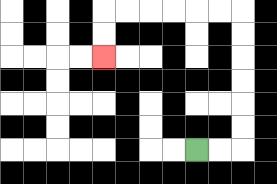{'start': '[8, 6]', 'end': '[4, 2]', 'path_directions': 'R,R,U,U,U,U,U,U,L,L,L,L,L,L,D,D', 'path_coordinates': '[[8, 6], [9, 6], [10, 6], [10, 5], [10, 4], [10, 3], [10, 2], [10, 1], [10, 0], [9, 0], [8, 0], [7, 0], [6, 0], [5, 0], [4, 0], [4, 1], [4, 2]]'}